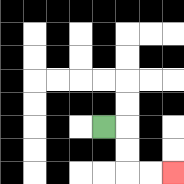{'start': '[4, 5]', 'end': '[7, 7]', 'path_directions': 'R,D,D,R,R', 'path_coordinates': '[[4, 5], [5, 5], [5, 6], [5, 7], [6, 7], [7, 7]]'}